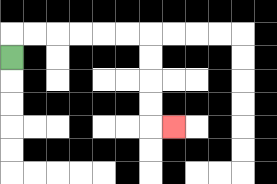{'start': '[0, 2]', 'end': '[7, 5]', 'path_directions': 'U,R,R,R,R,R,R,D,D,D,D,R', 'path_coordinates': '[[0, 2], [0, 1], [1, 1], [2, 1], [3, 1], [4, 1], [5, 1], [6, 1], [6, 2], [6, 3], [6, 4], [6, 5], [7, 5]]'}